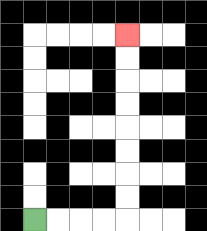{'start': '[1, 9]', 'end': '[5, 1]', 'path_directions': 'R,R,R,R,U,U,U,U,U,U,U,U', 'path_coordinates': '[[1, 9], [2, 9], [3, 9], [4, 9], [5, 9], [5, 8], [5, 7], [5, 6], [5, 5], [5, 4], [5, 3], [5, 2], [5, 1]]'}